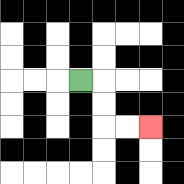{'start': '[3, 3]', 'end': '[6, 5]', 'path_directions': 'R,D,D,R,R', 'path_coordinates': '[[3, 3], [4, 3], [4, 4], [4, 5], [5, 5], [6, 5]]'}